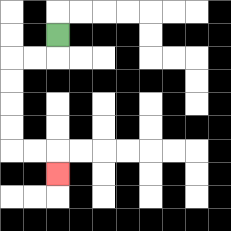{'start': '[2, 1]', 'end': '[2, 7]', 'path_directions': 'D,L,L,D,D,D,D,R,R,D', 'path_coordinates': '[[2, 1], [2, 2], [1, 2], [0, 2], [0, 3], [0, 4], [0, 5], [0, 6], [1, 6], [2, 6], [2, 7]]'}